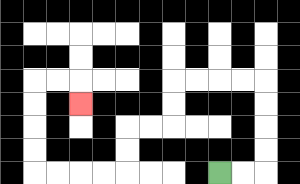{'start': '[9, 7]', 'end': '[3, 4]', 'path_directions': 'R,R,U,U,U,U,L,L,L,L,D,D,L,L,D,D,L,L,L,L,U,U,U,U,R,R,D', 'path_coordinates': '[[9, 7], [10, 7], [11, 7], [11, 6], [11, 5], [11, 4], [11, 3], [10, 3], [9, 3], [8, 3], [7, 3], [7, 4], [7, 5], [6, 5], [5, 5], [5, 6], [5, 7], [4, 7], [3, 7], [2, 7], [1, 7], [1, 6], [1, 5], [1, 4], [1, 3], [2, 3], [3, 3], [3, 4]]'}